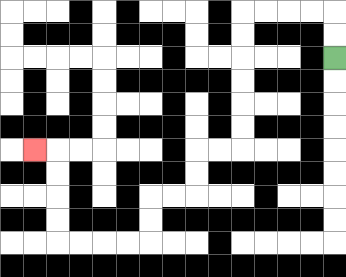{'start': '[14, 2]', 'end': '[1, 6]', 'path_directions': 'U,U,L,L,L,L,D,D,D,D,D,D,L,L,D,D,L,L,D,D,L,L,L,L,U,U,U,U,L', 'path_coordinates': '[[14, 2], [14, 1], [14, 0], [13, 0], [12, 0], [11, 0], [10, 0], [10, 1], [10, 2], [10, 3], [10, 4], [10, 5], [10, 6], [9, 6], [8, 6], [8, 7], [8, 8], [7, 8], [6, 8], [6, 9], [6, 10], [5, 10], [4, 10], [3, 10], [2, 10], [2, 9], [2, 8], [2, 7], [2, 6], [1, 6]]'}